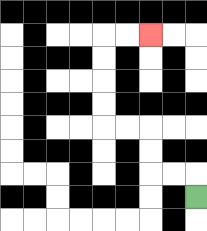{'start': '[8, 8]', 'end': '[6, 1]', 'path_directions': 'U,L,L,U,U,L,L,U,U,U,U,R,R', 'path_coordinates': '[[8, 8], [8, 7], [7, 7], [6, 7], [6, 6], [6, 5], [5, 5], [4, 5], [4, 4], [4, 3], [4, 2], [4, 1], [5, 1], [6, 1]]'}